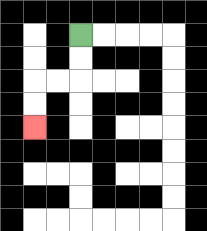{'start': '[3, 1]', 'end': '[1, 5]', 'path_directions': 'D,D,L,L,D,D', 'path_coordinates': '[[3, 1], [3, 2], [3, 3], [2, 3], [1, 3], [1, 4], [1, 5]]'}